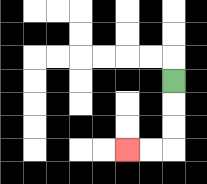{'start': '[7, 3]', 'end': '[5, 6]', 'path_directions': 'D,D,D,L,L', 'path_coordinates': '[[7, 3], [7, 4], [7, 5], [7, 6], [6, 6], [5, 6]]'}